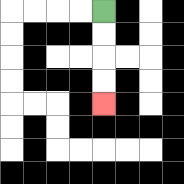{'start': '[4, 0]', 'end': '[4, 4]', 'path_directions': 'D,D,D,D', 'path_coordinates': '[[4, 0], [4, 1], [4, 2], [4, 3], [4, 4]]'}